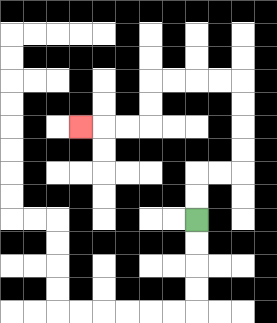{'start': '[8, 9]', 'end': '[3, 5]', 'path_directions': 'U,U,R,R,U,U,U,U,L,L,L,L,D,D,L,L,L', 'path_coordinates': '[[8, 9], [8, 8], [8, 7], [9, 7], [10, 7], [10, 6], [10, 5], [10, 4], [10, 3], [9, 3], [8, 3], [7, 3], [6, 3], [6, 4], [6, 5], [5, 5], [4, 5], [3, 5]]'}